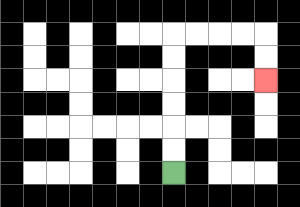{'start': '[7, 7]', 'end': '[11, 3]', 'path_directions': 'U,U,U,U,U,U,R,R,R,R,D,D', 'path_coordinates': '[[7, 7], [7, 6], [7, 5], [7, 4], [7, 3], [7, 2], [7, 1], [8, 1], [9, 1], [10, 1], [11, 1], [11, 2], [11, 3]]'}